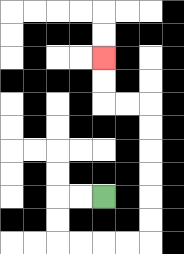{'start': '[4, 8]', 'end': '[4, 2]', 'path_directions': 'L,L,D,D,R,R,R,R,U,U,U,U,U,U,L,L,U,U', 'path_coordinates': '[[4, 8], [3, 8], [2, 8], [2, 9], [2, 10], [3, 10], [4, 10], [5, 10], [6, 10], [6, 9], [6, 8], [6, 7], [6, 6], [6, 5], [6, 4], [5, 4], [4, 4], [4, 3], [4, 2]]'}